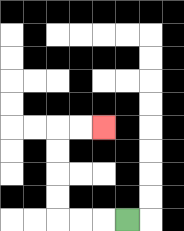{'start': '[5, 9]', 'end': '[4, 5]', 'path_directions': 'L,L,L,U,U,U,U,R,R', 'path_coordinates': '[[5, 9], [4, 9], [3, 9], [2, 9], [2, 8], [2, 7], [2, 6], [2, 5], [3, 5], [4, 5]]'}